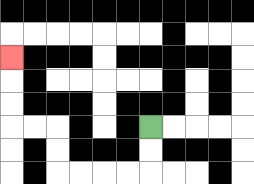{'start': '[6, 5]', 'end': '[0, 2]', 'path_directions': 'D,D,L,L,L,L,U,U,L,L,U,U,U', 'path_coordinates': '[[6, 5], [6, 6], [6, 7], [5, 7], [4, 7], [3, 7], [2, 7], [2, 6], [2, 5], [1, 5], [0, 5], [0, 4], [0, 3], [0, 2]]'}